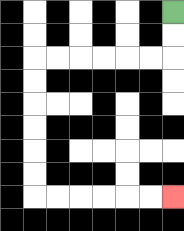{'start': '[7, 0]', 'end': '[7, 8]', 'path_directions': 'D,D,L,L,L,L,L,L,D,D,D,D,D,D,R,R,R,R,R,R', 'path_coordinates': '[[7, 0], [7, 1], [7, 2], [6, 2], [5, 2], [4, 2], [3, 2], [2, 2], [1, 2], [1, 3], [1, 4], [1, 5], [1, 6], [1, 7], [1, 8], [2, 8], [3, 8], [4, 8], [5, 8], [6, 8], [7, 8]]'}